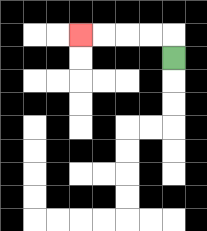{'start': '[7, 2]', 'end': '[3, 1]', 'path_directions': 'U,L,L,L,L', 'path_coordinates': '[[7, 2], [7, 1], [6, 1], [5, 1], [4, 1], [3, 1]]'}